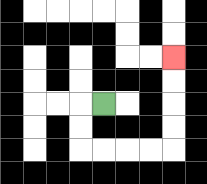{'start': '[4, 4]', 'end': '[7, 2]', 'path_directions': 'L,D,D,R,R,R,R,U,U,U,U', 'path_coordinates': '[[4, 4], [3, 4], [3, 5], [3, 6], [4, 6], [5, 6], [6, 6], [7, 6], [7, 5], [7, 4], [7, 3], [7, 2]]'}